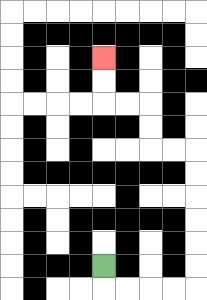{'start': '[4, 11]', 'end': '[4, 2]', 'path_directions': 'D,R,R,R,R,U,U,U,U,U,U,L,L,U,U,L,L,U,U', 'path_coordinates': '[[4, 11], [4, 12], [5, 12], [6, 12], [7, 12], [8, 12], [8, 11], [8, 10], [8, 9], [8, 8], [8, 7], [8, 6], [7, 6], [6, 6], [6, 5], [6, 4], [5, 4], [4, 4], [4, 3], [4, 2]]'}